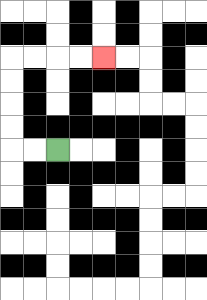{'start': '[2, 6]', 'end': '[4, 2]', 'path_directions': 'L,L,U,U,U,U,R,R,R,R', 'path_coordinates': '[[2, 6], [1, 6], [0, 6], [0, 5], [0, 4], [0, 3], [0, 2], [1, 2], [2, 2], [3, 2], [4, 2]]'}